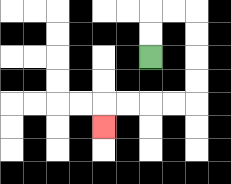{'start': '[6, 2]', 'end': '[4, 5]', 'path_directions': 'U,U,R,R,D,D,D,D,L,L,L,L,D', 'path_coordinates': '[[6, 2], [6, 1], [6, 0], [7, 0], [8, 0], [8, 1], [8, 2], [8, 3], [8, 4], [7, 4], [6, 4], [5, 4], [4, 4], [4, 5]]'}